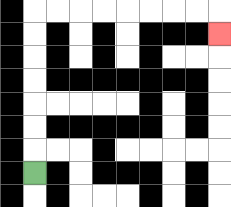{'start': '[1, 7]', 'end': '[9, 1]', 'path_directions': 'U,U,U,U,U,U,U,R,R,R,R,R,R,R,R,D', 'path_coordinates': '[[1, 7], [1, 6], [1, 5], [1, 4], [1, 3], [1, 2], [1, 1], [1, 0], [2, 0], [3, 0], [4, 0], [5, 0], [6, 0], [7, 0], [8, 0], [9, 0], [9, 1]]'}